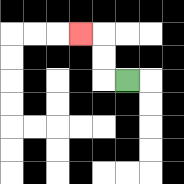{'start': '[5, 3]', 'end': '[3, 1]', 'path_directions': 'L,U,U,L', 'path_coordinates': '[[5, 3], [4, 3], [4, 2], [4, 1], [3, 1]]'}